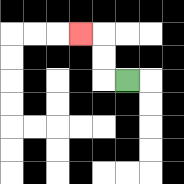{'start': '[5, 3]', 'end': '[3, 1]', 'path_directions': 'L,U,U,L', 'path_coordinates': '[[5, 3], [4, 3], [4, 2], [4, 1], [3, 1]]'}